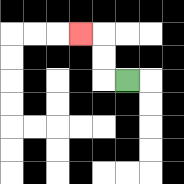{'start': '[5, 3]', 'end': '[3, 1]', 'path_directions': 'L,U,U,L', 'path_coordinates': '[[5, 3], [4, 3], [4, 2], [4, 1], [3, 1]]'}